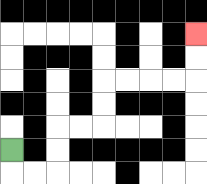{'start': '[0, 6]', 'end': '[8, 1]', 'path_directions': 'D,R,R,U,U,R,R,U,U,R,R,R,R,U,U', 'path_coordinates': '[[0, 6], [0, 7], [1, 7], [2, 7], [2, 6], [2, 5], [3, 5], [4, 5], [4, 4], [4, 3], [5, 3], [6, 3], [7, 3], [8, 3], [8, 2], [8, 1]]'}